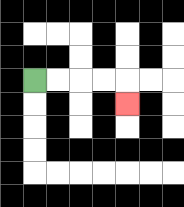{'start': '[1, 3]', 'end': '[5, 4]', 'path_directions': 'R,R,R,R,D', 'path_coordinates': '[[1, 3], [2, 3], [3, 3], [4, 3], [5, 3], [5, 4]]'}